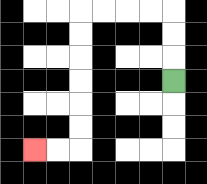{'start': '[7, 3]', 'end': '[1, 6]', 'path_directions': 'U,U,U,L,L,L,L,D,D,D,D,D,D,L,L', 'path_coordinates': '[[7, 3], [7, 2], [7, 1], [7, 0], [6, 0], [5, 0], [4, 0], [3, 0], [3, 1], [3, 2], [3, 3], [3, 4], [3, 5], [3, 6], [2, 6], [1, 6]]'}